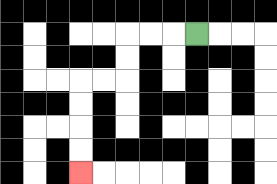{'start': '[8, 1]', 'end': '[3, 7]', 'path_directions': 'L,L,L,D,D,L,L,D,D,D,D', 'path_coordinates': '[[8, 1], [7, 1], [6, 1], [5, 1], [5, 2], [5, 3], [4, 3], [3, 3], [3, 4], [3, 5], [3, 6], [3, 7]]'}